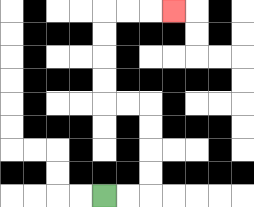{'start': '[4, 8]', 'end': '[7, 0]', 'path_directions': 'R,R,U,U,U,U,L,L,U,U,U,U,R,R,R', 'path_coordinates': '[[4, 8], [5, 8], [6, 8], [6, 7], [6, 6], [6, 5], [6, 4], [5, 4], [4, 4], [4, 3], [4, 2], [4, 1], [4, 0], [5, 0], [6, 0], [7, 0]]'}